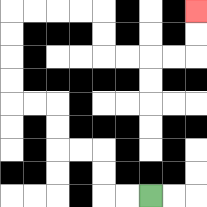{'start': '[6, 8]', 'end': '[8, 0]', 'path_directions': 'L,L,U,U,L,L,U,U,L,L,U,U,U,U,R,R,R,R,D,D,R,R,R,R,U,U', 'path_coordinates': '[[6, 8], [5, 8], [4, 8], [4, 7], [4, 6], [3, 6], [2, 6], [2, 5], [2, 4], [1, 4], [0, 4], [0, 3], [0, 2], [0, 1], [0, 0], [1, 0], [2, 0], [3, 0], [4, 0], [4, 1], [4, 2], [5, 2], [6, 2], [7, 2], [8, 2], [8, 1], [8, 0]]'}